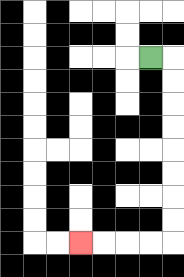{'start': '[6, 2]', 'end': '[3, 10]', 'path_directions': 'R,D,D,D,D,D,D,D,D,L,L,L,L', 'path_coordinates': '[[6, 2], [7, 2], [7, 3], [7, 4], [7, 5], [7, 6], [7, 7], [7, 8], [7, 9], [7, 10], [6, 10], [5, 10], [4, 10], [3, 10]]'}